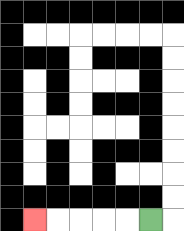{'start': '[6, 9]', 'end': '[1, 9]', 'path_directions': 'L,L,L,L,L', 'path_coordinates': '[[6, 9], [5, 9], [4, 9], [3, 9], [2, 9], [1, 9]]'}